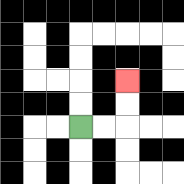{'start': '[3, 5]', 'end': '[5, 3]', 'path_directions': 'R,R,U,U', 'path_coordinates': '[[3, 5], [4, 5], [5, 5], [5, 4], [5, 3]]'}